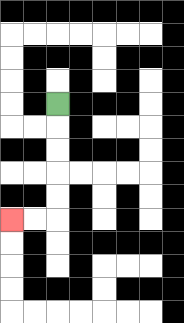{'start': '[2, 4]', 'end': '[0, 9]', 'path_directions': 'D,D,D,D,D,L,L', 'path_coordinates': '[[2, 4], [2, 5], [2, 6], [2, 7], [2, 8], [2, 9], [1, 9], [0, 9]]'}